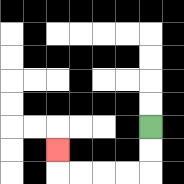{'start': '[6, 5]', 'end': '[2, 6]', 'path_directions': 'D,D,L,L,L,L,U', 'path_coordinates': '[[6, 5], [6, 6], [6, 7], [5, 7], [4, 7], [3, 7], [2, 7], [2, 6]]'}